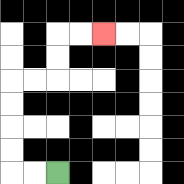{'start': '[2, 7]', 'end': '[4, 1]', 'path_directions': 'L,L,U,U,U,U,R,R,U,U,R,R', 'path_coordinates': '[[2, 7], [1, 7], [0, 7], [0, 6], [0, 5], [0, 4], [0, 3], [1, 3], [2, 3], [2, 2], [2, 1], [3, 1], [4, 1]]'}